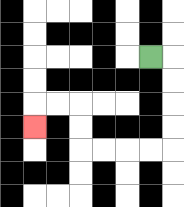{'start': '[6, 2]', 'end': '[1, 5]', 'path_directions': 'R,D,D,D,D,L,L,L,L,U,U,L,L,D', 'path_coordinates': '[[6, 2], [7, 2], [7, 3], [7, 4], [7, 5], [7, 6], [6, 6], [5, 6], [4, 6], [3, 6], [3, 5], [3, 4], [2, 4], [1, 4], [1, 5]]'}